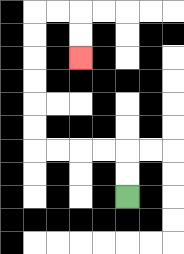{'start': '[5, 8]', 'end': '[3, 2]', 'path_directions': 'U,U,L,L,L,L,U,U,U,U,U,U,R,R,D,D', 'path_coordinates': '[[5, 8], [5, 7], [5, 6], [4, 6], [3, 6], [2, 6], [1, 6], [1, 5], [1, 4], [1, 3], [1, 2], [1, 1], [1, 0], [2, 0], [3, 0], [3, 1], [3, 2]]'}